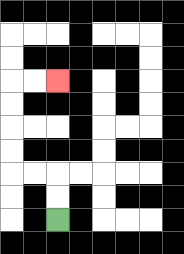{'start': '[2, 9]', 'end': '[2, 3]', 'path_directions': 'U,U,L,L,U,U,U,U,R,R', 'path_coordinates': '[[2, 9], [2, 8], [2, 7], [1, 7], [0, 7], [0, 6], [0, 5], [0, 4], [0, 3], [1, 3], [2, 3]]'}